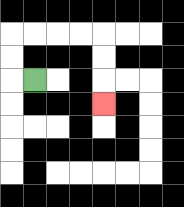{'start': '[1, 3]', 'end': '[4, 4]', 'path_directions': 'L,U,U,R,R,R,R,D,D,D', 'path_coordinates': '[[1, 3], [0, 3], [0, 2], [0, 1], [1, 1], [2, 1], [3, 1], [4, 1], [4, 2], [4, 3], [4, 4]]'}